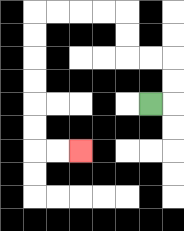{'start': '[6, 4]', 'end': '[3, 6]', 'path_directions': 'R,U,U,L,L,U,U,L,L,L,L,D,D,D,D,D,D,R,R', 'path_coordinates': '[[6, 4], [7, 4], [7, 3], [7, 2], [6, 2], [5, 2], [5, 1], [5, 0], [4, 0], [3, 0], [2, 0], [1, 0], [1, 1], [1, 2], [1, 3], [1, 4], [1, 5], [1, 6], [2, 6], [3, 6]]'}